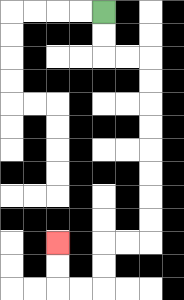{'start': '[4, 0]', 'end': '[2, 10]', 'path_directions': 'D,D,R,R,D,D,D,D,D,D,D,D,L,L,D,D,L,L,U,U', 'path_coordinates': '[[4, 0], [4, 1], [4, 2], [5, 2], [6, 2], [6, 3], [6, 4], [6, 5], [6, 6], [6, 7], [6, 8], [6, 9], [6, 10], [5, 10], [4, 10], [4, 11], [4, 12], [3, 12], [2, 12], [2, 11], [2, 10]]'}